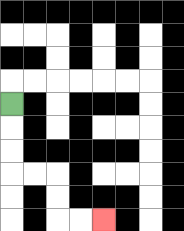{'start': '[0, 4]', 'end': '[4, 9]', 'path_directions': 'D,D,D,R,R,D,D,R,R', 'path_coordinates': '[[0, 4], [0, 5], [0, 6], [0, 7], [1, 7], [2, 7], [2, 8], [2, 9], [3, 9], [4, 9]]'}